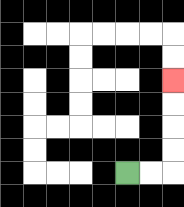{'start': '[5, 7]', 'end': '[7, 3]', 'path_directions': 'R,R,U,U,U,U', 'path_coordinates': '[[5, 7], [6, 7], [7, 7], [7, 6], [7, 5], [7, 4], [7, 3]]'}